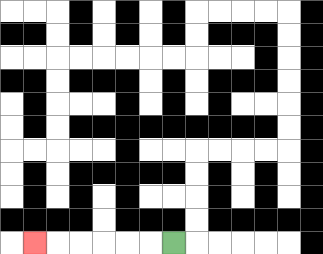{'start': '[7, 10]', 'end': '[1, 10]', 'path_directions': 'L,L,L,L,L,L', 'path_coordinates': '[[7, 10], [6, 10], [5, 10], [4, 10], [3, 10], [2, 10], [1, 10]]'}